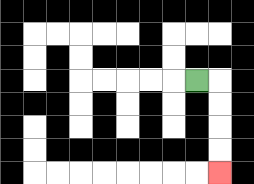{'start': '[8, 3]', 'end': '[9, 7]', 'path_directions': 'R,D,D,D,D', 'path_coordinates': '[[8, 3], [9, 3], [9, 4], [9, 5], [9, 6], [9, 7]]'}